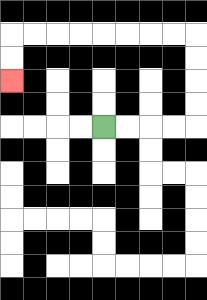{'start': '[4, 5]', 'end': '[0, 3]', 'path_directions': 'R,R,R,R,U,U,U,U,L,L,L,L,L,L,L,L,D,D', 'path_coordinates': '[[4, 5], [5, 5], [6, 5], [7, 5], [8, 5], [8, 4], [8, 3], [8, 2], [8, 1], [7, 1], [6, 1], [5, 1], [4, 1], [3, 1], [2, 1], [1, 1], [0, 1], [0, 2], [0, 3]]'}